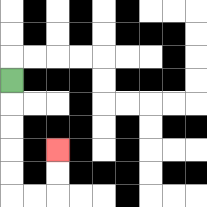{'start': '[0, 3]', 'end': '[2, 6]', 'path_directions': 'D,D,D,D,D,R,R,U,U', 'path_coordinates': '[[0, 3], [0, 4], [0, 5], [0, 6], [0, 7], [0, 8], [1, 8], [2, 8], [2, 7], [2, 6]]'}